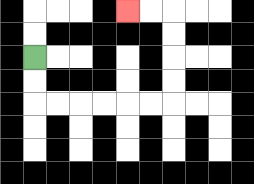{'start': '[1, 2]', 'end': '[5, 0]', 'path_directions': 'D,D,R,R,R,R,R,R,U,U,U,U,L,L', 'path_coordinates': '[[1, 2], [1, 3], [1, 4], [2, 4], [3, 4], [4, 4], [5, 4], [6, 4], [7, 4], [7, 3], [7, 2], [7, 1], [7, 0], [6, 0], [5, 0]]'}